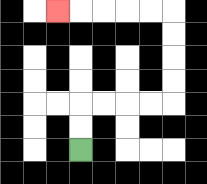{'start': '[3, 6]', 'end': '[2, 0]', 'path_directions': 'U,U,R,R,R,R,U,U,U,U,L,L,L,L,L', 'path_coordinates': '[[3, 6], [3, 5], [3, 4], [4, 4], [5, 4], [6, 4], [7, 4], [7, 3], [7, 2], [7, 1], [7, 0], [6, 0], [5, 0], [4, 0], [3, 0], [2, 0]]'}